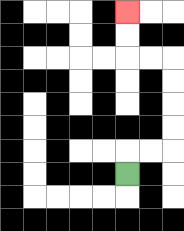{'start': '[5, 7]', 'end': '[5, 0]', 'path_directions': 'U,R,R,U,U,U,U,L,L,U,U', 'path_coordinates': '[[5, 7], [5, 6], [6, 6], [7, 6], [7, 5], [7, 4], [7, 3], [7, 2], [6, 2], [5, 2], [5, 1], [5, 0]]'}